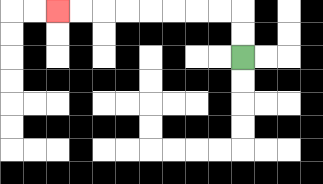{'start': '[10, 2]', 'end': '[2, 0]', 'path_directions': 'U,U,L,L,L,L,L,L,L,L', 'path_coordinates': '[[10, 2], [10, 1], [10, 0], [9, 0], [8, 0], [7, 0], [6, 0], [5, 0], [4, 0], [3, 0], [2, 0]]'}